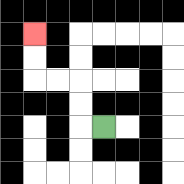{'start': '[4, 5]', 'end': '[1, 1]', 'path_directions': 'L,U,U,L,L,U,U', 'path_coordinates': '[[4, 5], [3, 5], [3, 4], [3, 3], [2, 3], [1, 3], [1, 2], [1, 1]]'}